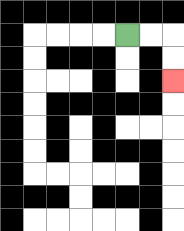{'start': '[5, 1]', 'end': '[7, 3]', 'path_directions': 'R,R,D,D', 'path_coordinates': '[[5, 1], [6, 1], [7, 1], [7, 2], [7, 3]]'}